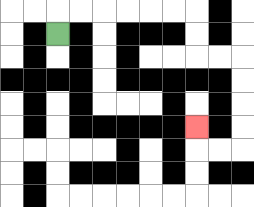{'start': '[2, 1]', 'end': '[8, 5]', 'path_directions': 'U,R,R,R,R,R,R,D,D,R,R,D,D,D,D,L,L,U', 'path_coordinates': '[[2, 1], [2, 0], [3, 0], [4, 0], [5, 0], [6, 0], [7, 0], [8, 0], [8, 1], [8, 2], [9, 2], [10, 2], [10, 3], [10, 4], [10, 5], [10, 6], [9, 6], [8, 6], [8, 5]]'}